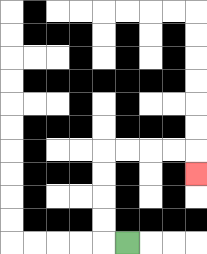{'start': '[5, 10]', 'end': '[8, 7]', 'path_directions': 'L,U,U,U,U,R,R,R,R,D', 'path_coordinates': '[[5, 10], [4, 10], [4, 9], [4, 8], [4, 7], [4, 6], [5, 6], [6, 6], [7, 6], [8, 6], [8, 7]]'}